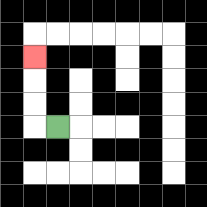{'start': '[2, 5]', 'end': '[1, 2]', 'path_directions': 'L,U,U,U', 'path_coordinates': '[[2, 5], [1, 5], [1, 4], [1, 3], [1, 2]]'}